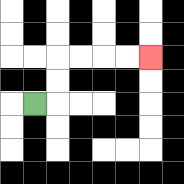{'start': '[1, 4]', 'end': '[6, 2]', 'path_directions': 'R,U,U,R,R,R,R', 'path_coordinates': '[[1, 4], [2, 4], [2, 3], [2, 2], [3, 2], [4, 2], [5, 2], [6, 2]]'}